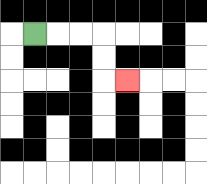{'start': '[1, 1]', 'end': '[5, 3]', 'path_directions': 'R,R,R,D,D,R', 'path_coordinates': '[[1, 1], [2, 1], [3, 1], [4, 1], [4, 2], [4, 3], [5, 3]]'}